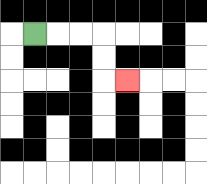{'start': '[1, 1]', 'end': '[5, 3]', 'path_directions': 'R,R,R,D,D,R', 'path_coordinates': '[[1, 1], [2, 1], [3, 1], [4, 1], [4, 2], [4, 3], [5, 3]]'}